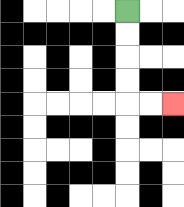{'start': '[5, 0]', 'end': '[7, 4]', 'path_directions': 'D,D,D,D,R,R', 'path_coordinates': '[[5, 0], [5, 1], [5, 2], [5, 3], [5, 4], [6, 4], [7, 4]]'}